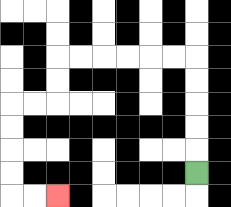{'start': '[8, 7]', 'end': '[2, 8]', 'path_directions': 'U,U,U,U,U,L,L,L,L,L,L,D,D,L,L,D,D,D,D,R,R', 'path_coordinates': '[[8, 7], [8, 6], [8, 5], [8, 4], [8, 3], [8, 2], [7, 2], [6, 2], [5, 2], [4, 2], [3, 2], [2, 2], [2, 3], [2, 4], [1, 4], [0, 4], [0, 5], [0, 6], [0, 7], [0, 8], [1, 8], [2, 8]]'}